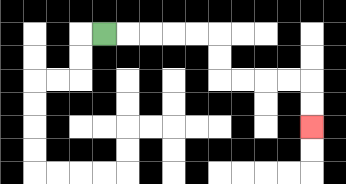{'start': '[4, 1]', 'end': '[13, 5]', 'path_directions': 'R,R,R,R,R,D,D,R,R,R,R,D,D', 'path_coordinates': '[[4, 1], [5, 1], [6, 1], [7, 1], [8, 1], [9, 1], [9, 2], [9, 3], [10, 3], [11, 3], [12, 3], [13, 3], [13, 4], [13, 5]]'}